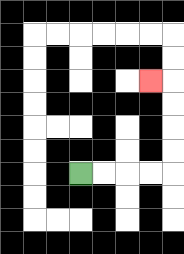{'start': '[3, 7]', 'end': '[6, 3]', 'path_directions': 'R,R,R,R,U,U,U,U,L', 'path_coordinates': '[[3, 7], [4, 7], [5, 7], [6, 7], [7, 7], [7, 6], [7, 5], [7, 4], [7, 3], [6, 3]]'}